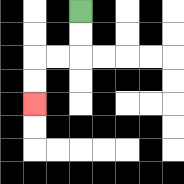{'start': '[3, 0]', 'end': '[1, 4]', 'path_directions': 'D,D,L,L,D,D', 'path_coordinates': '[[3, 0], [3, 1], [3, 2], [2, 2], [1, 2], [1, 3], [1, 4]]'}